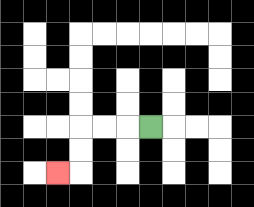{'start': '[6, 5]', 'end': '[2, 7]', 'path_directions': 'L,L,L,D,D,L', 'path_coordinates': '[[6, 5], [5, 5], [4, 5], [3, 5], [3, 6], [3, 7], [2, 7]]'}